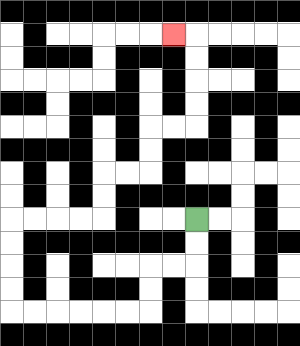{'start': '[8, 9]', 'end': '[7, 1]', 'path_directions': 'D,D,L,L,D,D,L,L,L,L,L,L,U,U,U,U,R,R,R,R,U,U,R,R,U,U,R,R,U,U,U,U,L', 'path_coordinates': '[[8, 9], [8, 10], [8, 11], [7, 11], [6, 11], [6, 12], [6, 13], [5, 13], [4, 13], [3, 13], [2, 13], [1, 13], [0, 13], [0, 12], [0, 11], [0, 10], [0, 9], [1, 9], [2, 9], [3, 9], [4, 9], [4, 8], [4, 7], [5, 7], [6, 7], [6, 6], [6, 5], [7, 5], [8, 5], [8, 4], [8, 3], [8, 2], [8, 1], [7, 1]]'}